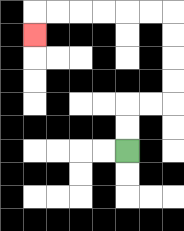{'start': '[5, 6]', 'end': '[1, 1]', 'path_directions': 'U,U,R,R,U,U,U,U,L,L,L,L,L,L,D', 'path_coordinates': '[[5, 6], [5, 5], [5, 4], [6, 4], [7, 4], [7, 3], [7, 2], [7, 1], [7, 0], [6, 0], [5, 0], [4, 0], [3, 0], [2, 0], [1, 0], [1, 1]]'}